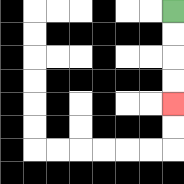{'start': '[7, 0]', 'end': '[7, 4]', 'path_directions': 'D,D,D,D', 'path_coordinates': '[[7, 0], [7, 1], [7, 2], [7, 3], [7, 4]]'}